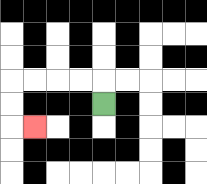{'start': '[4, 4]', 'end': '[1, 5]', 'path_directions': 'U,L,L,L,L,D,D,R', 'path_coordinates': '[[4, 4], [4, 3], [3, 3], [2, 3], [1, 3], [0, 3], [0, 4], [0, 5], [1, 5]]'}